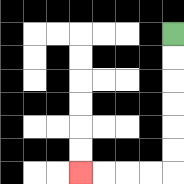{'start': '[7, 1]', 'end': '[3, 7]', 'path_directions': 'D,D,D,D,D,D,L,L,L,L', 'path_coordinates': '[[7, 1], [7, 2], [7, 3], [7, 4], [7, 5], [7, 6], [7, 7], [6, 7], [5, 7], [4, 7], [3, 7]]'}